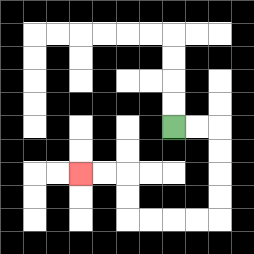{'start': '[7, 5]', 'end': '[3, 7]', 'path_directions': 'R,R,D,D,D,D,L,L,L,L,U,U,L,L', 'path_coordinates': '[[7, 5], [8, 5], [9, 5], [9, 6], [9, 7], [9, 8], [9, 9], [8, 9], [7, 9], [6, 9], [5, 9], [5, 8], [5, 7], [4, 7], [3, 7]]'}